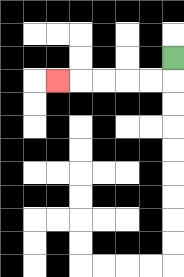{'start': '[7, 2]', 'end': '[2, 3]', 'path_directions': 'D,L,L,L,L,L', 'path_coordinates': '[[7, 2], [7, 3], [6, 3], [5, 3], [4, 3], [3, 3], [2, 3]]'}